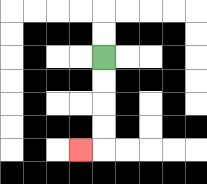{'start': '[4, 2]', 'end': '[3, 6]', 'path_directions': 'D,D,D,D,L', 'path_coordinates': '[[4, 2], [4, 3], [4, 4], [4, 5], [4, 6], [3, 6]]'}